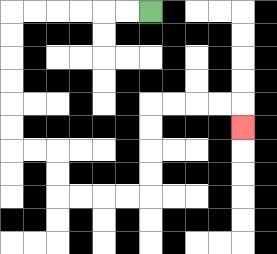{'start': '[6, 0]', 'end': '[10, 5]', 'path_directions': 'L,L,L,L,L,L,D,D,D,D,D,D,R,R,D,D,R,R,R,R,U,U,U,U,R,R,R,R,D', 'path_coordinates': '[[6, 0], [5, 0], [4, 0], [3, 0], [2, 0], [1, 0], [0, 0], [0, 1], [0, 2], [0, 3], [0, 4], [0, 5], [0, 6], [1, 6], [2, 6], [2, 7], [2, 8], [3, 8], [4, 8], [5, 8], [6, 8], [6, 7], [6, 6], [6, 5], [6, 4], [7, 4], [8, 4], [9, 4], [10, 4], [10, 5]]'}